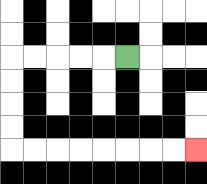{'start': '[5, 2]', 'end': '[8, 6]', 'path_directions': 'L,L,L,L,L,D,D,D,D,R,R,R,R,R,R,R,R', 'path_coordinates': '[[5, 2], [4, 2], [3, 2], [2, 2], [1, 2], [0, 2], [0, 3], [0, 4], [0, 5], [0, 6], [1, 6], [2, 6], [3, 6], [4, 6], [5, 6], [6, 6], [7, 6], [8, 6]]'}